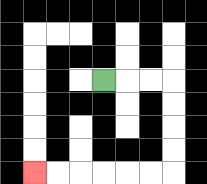{'start': '[4, 3]', 'end': '[1, 7]', 'path_directions': 'R,R,R,D,D,D,D,L,L,L,L,L,L', 'path_coordinates': '[[4, 3], [5, 3], [6, 3], [7, 3], [7, 4], [7, 5], [7, 6], [7, 7], [6, 7], [5, 7], [4, 7], [3, 7], [2, 7], [1, 7]]'}